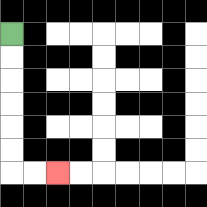{'start': '[0, 1]', 'end': '[2, 7]', 'path_directions': 'D,D,D,D,D,D,R,R', 'path_coordinates': '[[0, 1], [0, 2], [0, 3], [0, 4], [0, 5], [0, 6], [0, 7], [1, 7], [2, 7]]'}